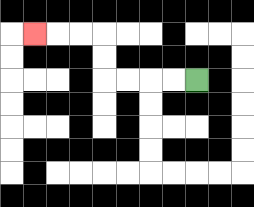{'start': '[8, 3]', 'end': '[1, 1]', 'path_directions': 'L,L,L,L,U,U,L,L,L', 'path_coordinates': '[[8, 3], [7, 3], [6, 3], [5, 3], [4, 3], [4, 2], [4, 1], [3, 1], [2, 1], [1, 1]]'}